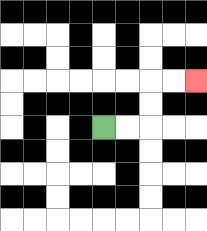{'start': '[4, 5]', 'end': '[8, 3]', 'path_directions': 'R,R,U,U,R,R', 'path_coordinates': '[[4, 5], [5, 5], [6, 5], [6, 4], [6, 3], [7, 3], [8, 3]]'}